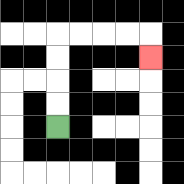{'start': '[2, 5]', 'end': '[6, 2]', 'path_directions': 'U,U,U,U,R,R,R,R,D', 'path_coordinates': '[[2, 5], [2, 4], [2, 3], [2, 2], [2, 1], [3, 1], [4, 1], [5, 1], [6, 1], [6, 2]]'}